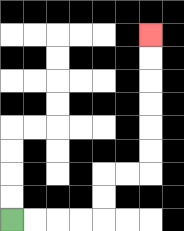{'start': '[0, 9]', 'end': '[6, 1]', 'path_directions': 'R,R,R,R,U,U,R,R,U,U,U,U,U,U', 'path_coordinates': '[[0, 9], [1, 9], [2, 9], [3, 9], [4, 9], [4, 8], [4, 7], [5, 7], [6, 7], [6, 6], [6, 5], [6, 4], [6, 3], [6, 2], [6, 1]]'}